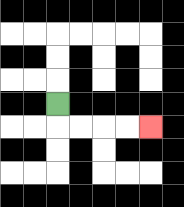{'start': '[2, 4]', 'end': '[6, 5]', 'path_directions': 'D,R,R,R,R', 'path_coordinates': '[[2, 4], [2, 5], [3, 5], [4, 5], [5, 5], [6, 5]]'}